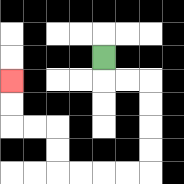{'start': '[4, 2]', 'end': '[0, 3]', 'path_directions': 'D,R,R,D,D,D,D,L,L,L,L,U,U,L,L,U,U', 'path_coordinates': '[[4, 2], [4, 3], [5, 3], [6, 3], [6, 4], [6, 5], [6, 6], [6, 7], [5, 7], [4, 7], [3, 7], [2, 7], [2, 6], [2, 5], [1, 5], [0, 5], [0, 4], [0, 3]]'}